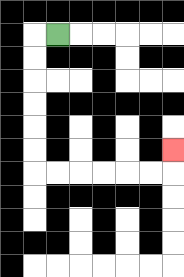{'start': '[2, 1]', 'end': '[7, 6]', 'path_directions': 'L,D,D,D,D,D,D,R,R,R,R,R,R,U', 'path_coordinates': '[[2, 1], [1, 1], [1, 2], [1, 3], [1, 4], [1, 5], [1, 6], [1, 7], [2, 7], [3, 7], [4, 7], [5, 7], [6, 7], [7, 7], [7, 6]]'}